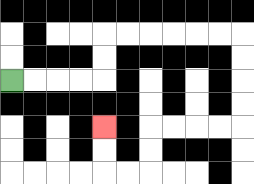{'start': '[0, 3]', 'end': '[4, 5]', 'path_directions': 'R,R,R,R,U,U,R,R,R,R,R,R,D,D,D,D,L,L,L,L,D,D,L,L,U,U', 'path_coordinates': '[[0, 3], [1, 3], [2, 3], [3, 3], [4, 3], [4, 2], [4, 1], [5, 1], [6, 1], [7, 1], [8, 1], [9, 1], [10, 1], [10, 2], [10, 3], [10, 4], [10, 5], [9, 5], [8, 5], [7, 5], [6, 5], [6, 6], [6, 7], [5, 7], [4, 7], [4, 6], [4, 5]]'}